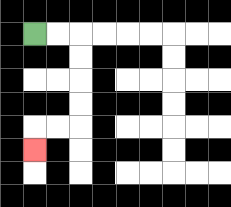{'start': '[1, 1]', 'end': '[1, 6]', 'path_directions': 'R,R,D,D,D,D,L,L,D', 'path_coordinates': '[[1, 1], [2, 1], [3, 1], [3, 2], [3, 3], [3, 4], [3, 5], [2, 5], [1, 5], [1, 6]]'}